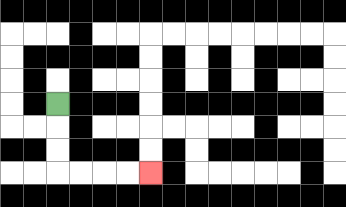{'start': '[2, 4]', 'end': '[6, 7]', 'path_directions': 'D,D,D,R,R,R,R', 'path_coordinates': '[[2, 4], [2, 5], [2, 6], [2, 7], [3, 7], [4, 7], [5, 7], [6, 7]]'}